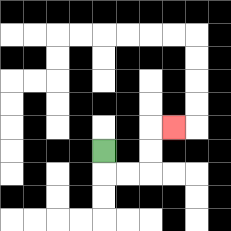{'start': '[4, 6]', 'end': '[7, 5]', 'path_directions': 'D,R,R,U,U,R', 'path_coordinates': '[[4, 6], [4, 7], [5, 7], [6, 7], [6, 6], [6, 5], [7, 5]]'}